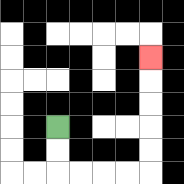{'start': '[2, 5]', 'end': '[6, 2]', 'path_directions': 'D,D,R,R,R,R,U,U,U,U,U', 'path_coordinates': '[[2, 5], [2, 6], [2, 7], [3, 7], [4, 7], [5, 7], [6, 7], [6, 6], [6, 5], [6, 4], [6, 3], [6, 2]]'}